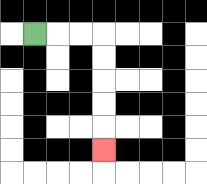{'start': '[1, 1]', 'end': '[4, 6]', 'path_directions': 'R,R,R,D,D,D,D,D', 'path_coordinates': '[[1, 1], [2, 1], [3, 1], [4, 1], [4, 2], [4, 3], [4, 4], [4, 5], [4, 6]]'}